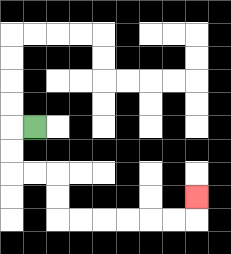{'start': '[1, 5]', 'end': '[8, 8]', 'path_directions': 'L,D,D,R,R,D,D,R,R,R,R,R,R,U', 'path_coordinates': '[[1, 5], [0, 5], [0, 6], [0, 7], [1, 7], [2, 7], [2, 8], [2, 9], [3, 9], [4, 9], [5, 9], [6, 9], [7, 9], [8, 9], [8, 8]]'}